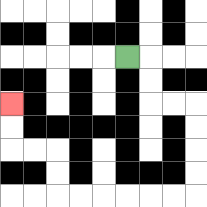{'start': '[5, 2]', 'end': '[0, 4]', 'path_directions': 'R,D,D,R,R,D,D,D,D,L,L,L,L,L,L,U,U,L,L,U,U', 'path_coordinates': '[[5, 2], [6, 2], [6, 3], [6, 4], [7, 4], [8, 4], [8, 5], [8, 6], [8, 7], [8, 8], [7, 8], [6, 8], [5, 8], [4, 8], [3, 8], [2, 8], [2, 7], [2, 6], [1, 6], [0, 6], [0, 5], [0, 4]]'}